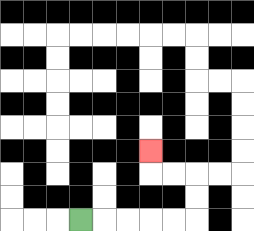{'start': '[3, 9]', 'end': '[6, 6]', 'path_directions': 'R,R,R,R,R,U,U,L,L,U', 'path_coordinates': '[[3, 9], [4, 9], [5, 9], [6, 9], [7, 9], [8, 9], [8, 8], [8, 7], [7, 7], [6, 7], [6, 6]]'}